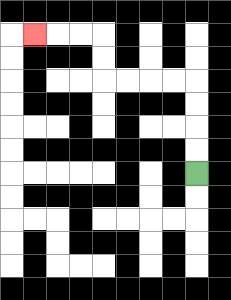{'start': '[8, 7]', 'end': '[1, 1]', 'path_directions': 'U,U,U,U,L,L,L,L,U,U,L,L,L', 'path_coordinates': '[[8, 7], [8, 6], [8, 5], [8, 4], [8, 3], [7, 3], [6, 3], [5, 3], [4, 3], [4, 2], [4, 1], [3, 1], [2, 1], [1, 1]]'}